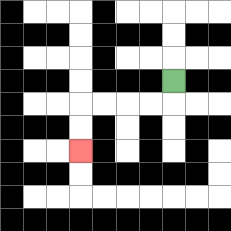{'start': '[7, 3]', 'end': '[3, 6]', 'path_directions': 'D,L,L,L,L,D,D', 'path_coordinates': '[[7, 3], [7, 4], [6, 4], [5, 4], [4, 4], [3, 4], [3, 5], [3, 6]]'}